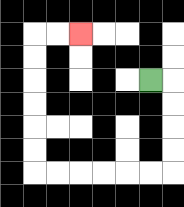{'start': '[6, 3]', 'end': '[3, 1]', 'path_directions': 'R,D,D,D,D,L,L,L,L,L,L,U,U,U,U,U,U,R,R', 'path_coordinates': '[[6, 3], [7, 3], [7, 4], [7, 5], [7, 6], [7, 7], [6, 7], [5, 7], [4, 7], [3, 7], [2, 7], [1, 7], [1, 6], [1, 5], [1, 4], [1, 3], [1, 2], [1, 1], [2, 1], [3, 1]]'}